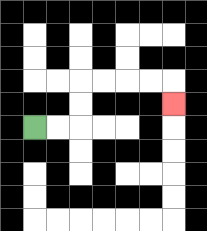{'start': '[1, 5]', 'end': '[7, 4]', 'path_directions': 'R,R,U,U,R,R,R,R,D', 'path_coordinates': '[[1, 5], [2, 5], [3, 5], [3, 4], [3, 3], [4, 3], [5, 3], [6, 3], [7, 3], [7, 4]]'}